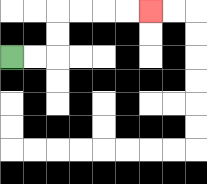{'start': '[0, 2]', 'end': '[6, 0]', 'path_directions': 'R,R,U,U,R,R,R,R', 'path_coordinates': '[[0, 2], [1, 2], [2, 2], [2, 1], [2, 0], [3, 0], [4, 0], [5, 0], [6, 0]]'}